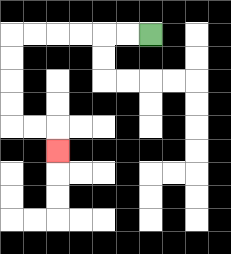{'start': '[6, 1]', 'end': '[2, 6]', 'path_directions': 'L,L,L,L,L,L,D,D,D,D,R,R,D', 'path_coordinates': '[[6, 1], [5, 1], [4, 1], [3, 1], [2, 1], [1, 1], [0, 1], [0, 2], [0, 3], [0, 4], [0, 5], [1, 5], [2, 5], [2, 6]]'}